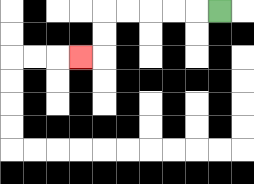{'start': '[9, 0]', 'end': '[3, 2]', 'path_directions': 'L,L,L,L,L,D,D,L', 'path_coordinates': '[[9, 0], [8, 0], [7, 0], [6, 0], [5, 0], [4, 0], [4, 1], [4, 2], [3, 2]]'}